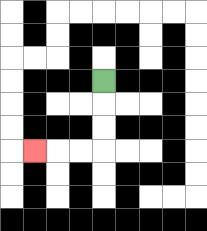{'start': '[4, 3]', 'end': '[1, 6]', 'path_directions': 'D,D,D,L,L,L', 'path_coordinates': '[[4, 3], [4, 4], [4, 5], [4, 6], [3, 6], [2, 6], [1, 6]]'}